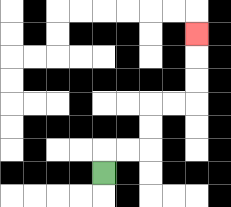{'start': '[4, 7]', 'end': '[8, 1]', 'path_directions': 'U,R,R,U,U,R,R,U,U,U', 'path_coordinates': '[[4, 7], [4, 6], [5, 6], [6, 6], [6, 5], [6, 4], [7, 4], [8, 4], [8, 3], [8, 2], [8, 1]]'}